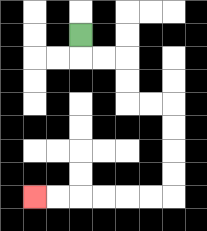{'start': '[3, 1]', 'end': '[1, 8]', 'path_directions': 'D,R,R,D,D,R,R,D,D,D,D,L,L,L,L,L,L', 'path_coordinates': '[[3, 1], [3, 2], [4, 2], [5, 2], [5, 3], [5, 4], [6, 4], [7, 4], [7, 5], [7, 6], [7, 7], [7, 8], [6, 8], [5, 8], [4, 8], [3, 8], [2, 8], [1, 8]]'}